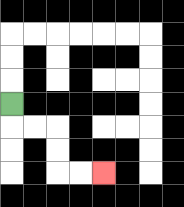{'start': '[0, 4]', 'end': '[4, 7]', 'path_directions': 'D,R,R,D,D,R,R', 'path_coordinates': '[[0, 4], [0, 5], [1, 5], [2, 5], [2, 6], [2, 7], [3, 7], [4, 7]]'}